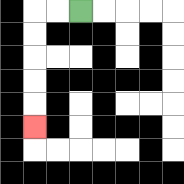{'start': '[3, 0]', 'end': '[1, 5]', 'path_directions': 'L,L,D,D,D,D,D', 'path_coordinates': '[[3, 0], [2, 0], [1, 0], [1, 1], [1, 2], [1, 3], [1, 4], [1, 5]]'}